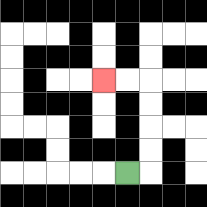{'start': '[5, 7]', 'end': '[4, 3]', 'path_directions': 'R,U,U,U,U,L,L', 'path_coordinates': '[[5, 7], [6, 7], [6, 6], [6, 5], [6, 4], [6, 3], [5, 3], [4, 3]]'}